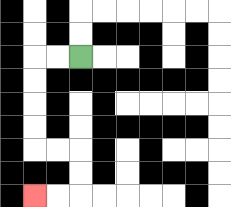{'start': '[3, 2]', 'end': '[1, 8]', 'path_directions': 'L,L,D,D,D,D,R,R,D,D,L,L', 'path_coordinates': '[[3, 2], [2, 2], [1, 2], [1, 3], [1, 4], [1, 5], [1, 6], [2, 6], [3, 6], [3, 7], [3, 8], [2, 8], [1, 8]]'}